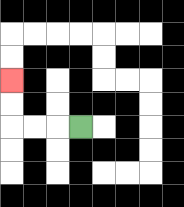{'start': '[3, 5]', 'end': '[0, 3]', 'path_directions': 'L,L,L,U,U', 'path_coordinates': '[[3, 5], [2, 5], [1, 5], [0, 5], [0, 4], [0, 3]]'}